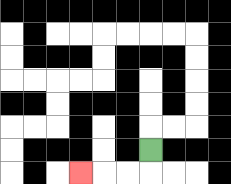{'start': '[6, 6]', 'end': '[3, 7]', 'path_directions': 'D,L,L,L', 'path_coordinates': '[[6, 6], [6, 7], [5, 7], [4, 7], [3, 7]]'}